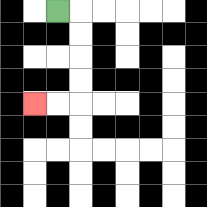{'start': '[2, 0]', 'end': '[1, 4]', 'path_directions': 'R,D,D,D,D,L,L', 'path_coordinates': '[[2, 0], [3, 0], [3, 1], [3, 2], [3, 3], [3, 4], [2, 4], [1, 4]]'}